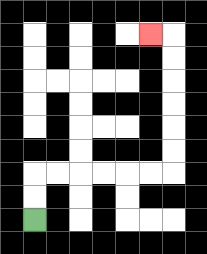{'start': '[1, 9]', 'end': '[6, 1]', 'path_directions': 'U,U,R,R,R,R,R,R,U,U,U,U,U,U,L', 'path_coordinates': '[[1, 9], [1, 8], [1, 7], [2, 7], [3, 7], [4, 7], [5, 7], [6, 7], [7, 7], [7, 6], [7, 5], [7, 4], [7, 3], [7, 2], [7, 1], [6, 1]]'}